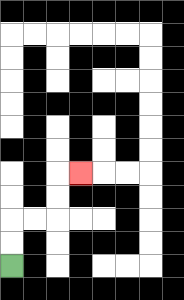{'start': '[0, 11]', 'end': '[3, 7]', 'path_directions': 'U,U,R,R,U,U,R', 'path_coordinates': '[[0, 11], [0, 10], [0, 9], [1, 9], [2, 9], [2, 8], [2, 7], [3, 7]]'}